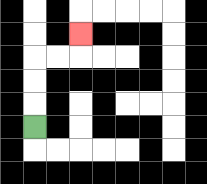{'start': '[1, 5]', 'end': '[3, 1]', 'path_directions': 'U,U,U,R,R,U', 'path_coordinates': '[[1, 5], [1, 4], [1, 3], [1, 2], [2, 2], [3, 2], [3, 1]]'}